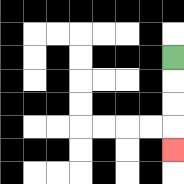{'start': '[7, 2]', 'end': '[7, 6]', 'path_directions': 'D,D,D,D', 'path_coordinates': '[[7, 2], [7, 3], [7, 4], [7, 5], [7, 6]]'}